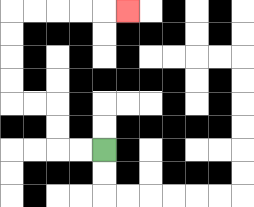{'start': '[4, 6]', 'end': '[5, 0]', 'path_directions': 'L,L,U,U,L,L,U,U,U,U,R,R,R,R,R', 'path_coordinates': '[[4, 6], [3, 6], [2, 6], [2, 5], [2, 4], [1, 4], [0, 4], [0, 3], [0, 2], [0, 1], [0, 0], [1, 0], [2, 0], [3, 0], [4, 0], [5, 0]]'}